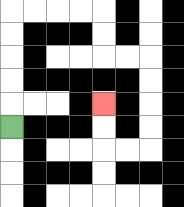{'start': '[0, 5]', 'end': '[4, 4]', 'path_directions': 'U,U,U,U,U,R,R,R,R,D,D,R,R,D,D,D,D,L,L,U,U', 'path_coordinates': '[[0, 5], [0, 4], [0, 3], [0, 2], [0, 1], [0, 0], [1, 0], [2, 0], [3, 0], [4, 0], [4, 1], [4, 2], [5, 2], [6, 2], [6, 3], [6, 4], [6, 5], [6, 6], [5, 6], [4, 6], [4, 5], [4, 4]]'}